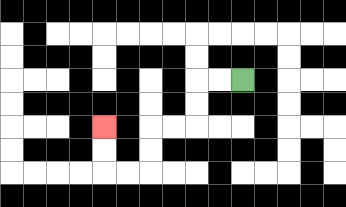{'start': '[10, 3]', 'end': '[4, 5]', 'path_directions': 'L,L,D,D,L,L,D,D,L,L,U,U', 'path_coordinates': '[[10, 3], [9, 3], [8, 3], [8, 4], [8, 5], [7, 5], [6, 5], [6, 6], [6, 7], [5, 7], [4, 7], [4, 6], [4, 5]]'}